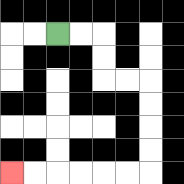{'start': '[2, 1]', 'end': '[0, 7]', 'path_directions': 'R,R,D,D,R,R,D,D,D,D,L,L,L,L,L,L', 'path_coordinates': '[[2, 1], [3, 1], [4, 1], [4, 2], [4, 3], [5, 3], [6, 3], [6, 4], [6, 5], [6, 6], [6, 7], [5, 7], [4, 7], [3, 7], [2, 7], [1, 7], [0, 7]]'}